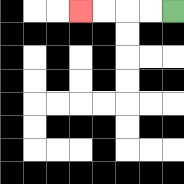{'start': '[7, 0]', 'end': '[3, 0]', 'path_directions': 'L,L,L,L', 'path_coordinates': '[[7, 0], [6, 0], [5, 0], [4, 0], [3, 0]]'}